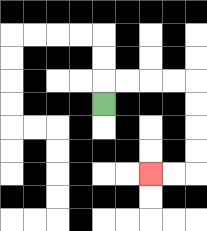{'start': '[4, 4]', 'end': '[6, 7]', 'path_directions': 'U,R,R,R,R,D,D,D,D,L,L', 'path_coordinates': '[[4, 4], [4, 3], [5, 3], [6, 3], [7, 3], [8, 3], [8, 4], [8, 5], [8, 6], [8, 7], [7, 7], [6, 7]]'}